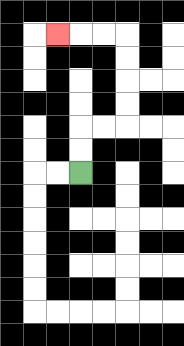{'start': '[3, 7]', 'end': '[2, 1]', 'path_directions': 'U,U,R,R,U,U,U,U,L,L,L', 'path_coordinates': '[[3, 7], [3, 6], [3, 5], [4, 5], [5, 5], [5, 4], [5, 3], [5, 2], [5, 1], [4, 1], [3, 1], [2, 1]]'}